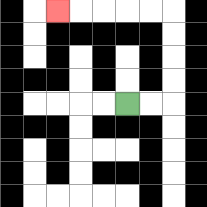{'start': '[5, 4]', 'end': '[2, 0]', 'path_directions': 'R,R,U,U,U,U,L,L,L,L,L', 'path_coordinates': '[[5, 4], [6, 4], [7, 4], [7, 3], [7, 2], [7, 1], [7, 0], [6, 0], [5, 0], [4, 0], [3, 0], [2, 0]]'}